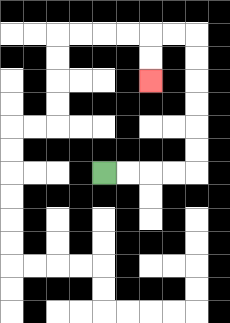{'start': '[4, 7]', 'end': '[6, 3]', 'path_directions': 'R,R,R,R,U,U,U,U,U,U,L,L,D,D', 'path_coordinates': '[[4, 7], [5, 7], [6, 7], [7, 7], [8, 7], [8, 6], [8, 5], [8, 4], [8, 3], [8, 2], [8, 1], [7, 1], [6, 1], [6, 2], [6, 3]]'}